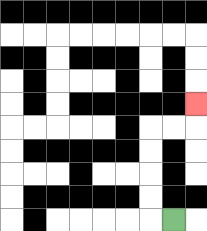{'start': '[7, 9]', 'end': '[8, 4]', 'path_directions': 'L,U,U,U,U,R,R,U', 'path_coordinates': '[[7, 9], [6, 9], [6, 8], [6, 7], [6, 6], [6, 5], [7, 5], [8, 5], [8, 4]]'}